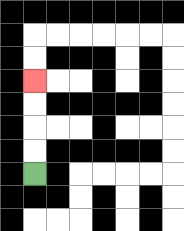{'start': '[1, 7]', 'end': '[1, 3]', 'path_directions': 'U,U,U,U', 'path_coordinates': '[[1, 7], [1, 6], [1, 5], [1, 4], [1, 3]]'}